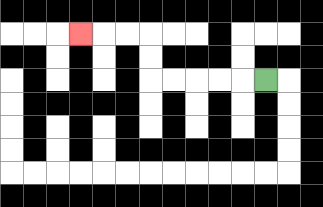{'start': '[11, 3]', 'end': '[3, 1]', 'path_directions': 'L,L,L,L,L,U,U,L,L,L', 'path_coordinates': '[[11, 3], [10, 3], [9, 3], [8, 3], [7, 3], [6, 3], [6, 2], [6, 1], [5, 1], [4, 1], [3, 1]]'}